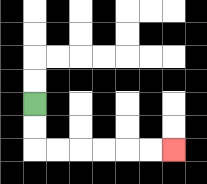{'start': '[1, 4]', 'end': '[7, 6]', 'path_directions': 'D,D,R,R,R,R,R,R', 'path_coordinates': '[[1, 4], [1, 5], [1, 6], [2, 6], [3, 6], [4, 6], [5, 6], [6, 6], [7, 6]]'}